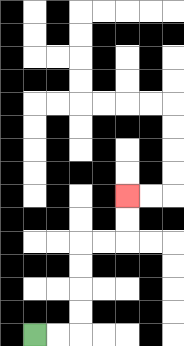{'start': '[1, 14]', 'end': '[5, 8]', 'path_directions': 'R,R,U,U,U,U,R,R,U,U', 'path_coordinates': '[[1, 14], [2, 14], [3, 14], [3, 13], [3, 12], [3, 11], [3, 10], [4, 10], [5, 10], [5, 9], [5, 8]]'}